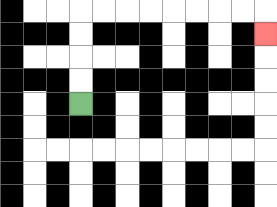{'start': '[3, 4]', 'end': '[11, 1]', 'path_directions': 'U,U,U,U,R,R,R,R,R,R,R,R,D', 'path_coordinates': '[[3, 4], [3, 3], [3, 2], [3, 1], [3, 0], [4, 0], [5, 0], [6, 0], [7, 0], [8, 0], [9, 0], [10, 0], [11, 0], [11, 1]]'}